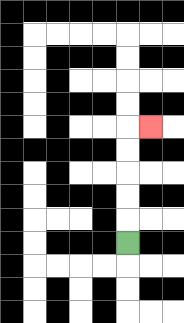{'start': '[5, 10]', 'end': '[6, 5]', 'path_directions': 'U,U,U,U,U,R', 'path_coordinates': '[[5, 10], [5, 9], [5, 8], [5, 7], [5, 6], [5, 5], [6, 5]]'}